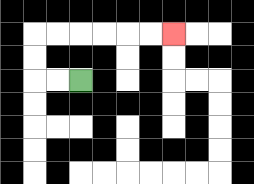{'start': '[3, 3]', 'end': '[7, 1]', 'path_directions': 'L,L,U,U,R,R,R,R,R,R', 'path_coordinates': '[[3, 3], [2, 3], [1, 3], [1, 2], [1, 1], [2, 1], [3, 1], [4, 1], [5, 1], [6, 1], [7, 1]]'}